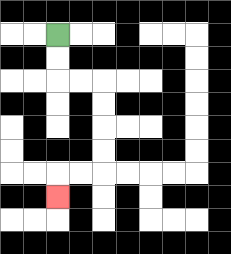{'start': '[2, 1]', 'end': '[2, 8]', 'path_directions': 'D,D,R,R,D,D,D,D,L,L,D', 'path_coordinates': '[[2, 1], [2, 2], [2, 3], [3, 3], [4, 3], [4, 4], [4, 5], [4, 6], [4, 7], [3, 7], [2, 7], [2, 8]]'}